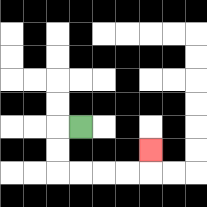{'start': '[3, 5]', 'end': '[6, 6]', 'path_directions': 'L,D,D,R,R,R,R,U', 'path_coordinates': '[[3, 5], [2, 5], [2, 6], [2, 7], [3, 7], [4, 7], [5, 7], [6, 7], [6, 6]]'}